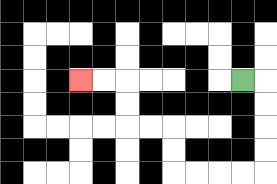{'start': '[10, 3]', 'end': '[3, 3]', 'path_directions': 'R,D,D,D,D,L,L,L,L,U,U,L,L,U,U,L,L', 'path_coordinates': '[[10, 3], [11, 3], [11, 4], [11, 5], [11, 6], [11, 7], [10, 7], [9, 7], [8, 7], [7, 7], [7, 6], [7, 5], [6, 5], [5, 5], [5, 4], [5, 3], [4, 3], [3, 3]]'}